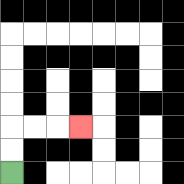{'start': '[0, 7]', 'end': '[3, 5]', 'path_directions': 'U,U,R,R,R', 'path_coordinates': '[[0, 7], [0, 6], [0, 5], [1, 5], [2, 5], [3, 5]]'}